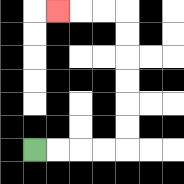{'start': '[1, 6]', 'end': '[2, 0]', 'path_directions': 'R,R,R,R,U,U,U,U,U,U,L,L,L', 'path_coordinates': '[[1, 6], [2, 6], [3, 6], [4, 6], [5, 6], [5, 5], [5, 4], [5, 3], [5, 2], [5, 1], [5, 0], [4, 0], [3, 0], [2, 0]]'}